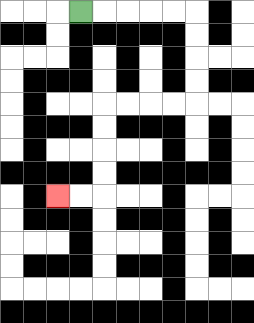{'start': '[3, 0]', 'end': '[2, 8]', 'path_directions': 'R,R,R,R,R,D,D,D,D,L,L,L,L,D,D,D,D,L,L', 'path_coordinates': '[[3, 0], [4, 0], [5, 0], [6, 0], [7, 0], [8, 0], [8, 1], [8, 2], [8, 3], [8, 4], [7, 4], [6, 4], [5, 4], [4, 4], [4, 5], [4, 6], [4, 7], [4, 8], [3, 8], [2, 8]]'}